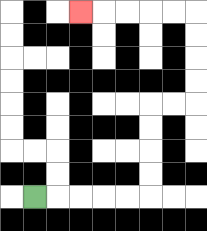{'start': '[1, 8]', 'end': '[3, 0]', 'path_directions': 'R,R,R,R,R,U,U,U,U,R,R,U,U,U,U,L,L,L,L,L', 'path_coordinates': '[[1, 8], [2, 8], [3, 8], [4, 8], [5, 8], [6, 8], [6, 7], [6, 6], [6, 5], [6, 4], [7, 4], [8, 4], [8, 3], [8, 2], [8, 1], [8, 0], [7, 0], [6, 0], [5, 0], [4, 0], [3, 0]]'}